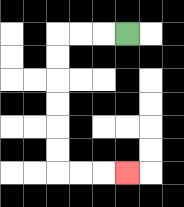{'start': '[5, 1]', 'end': '[5, 7]', 'path_directions': 'L,L,L,D,D,D,D,D,D,R,R,R', 'path_coordinates': '[[5, 1], [4, 1], [3, 1], [2, 1], [2, 2], [2, 3], [2, 4], [2, 5], [2, 6], [2, 7], [3, 7], [4, 7], [5, 7]]'}